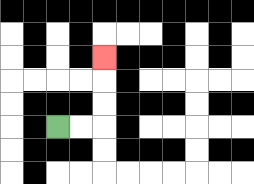{'start': '[2, 5]', 'end': '[4, 2]', 'path_directions': 'R,R,U,U,U', 'path_coordinates': '[[2, 5], [3, 5], [4, 5], [4, 4], [4, 3], [4, 2]]'}